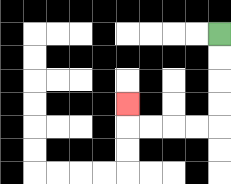{'start': '[9, 1]', 'end': '[5, 4]', 'path_directions': 'D,D,D,D,L,L,L,L,U', 'path_coordinates': '[[9, 1], [9, 2], [9, 3], [9, 4], [9, 5], [8, 5], [7, 5], [6, 5], [5, 5], [5, 4]]'}